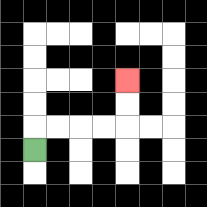{'start': '[1, 6]', 'end': '[5, 3]', 'path_directions': 'U,R,R,R,R,U,U', 'path_coordinates': '[[1, 6], [1, 5], [2, 5], [3, 5], [4, 5], [5, 5], [5, 4], [5, 3]]'}